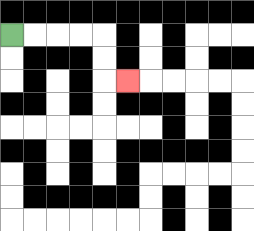{'start': '[0, 1]', 'end': '[5, 3]', 'path_directions': 'R,R,R,R,D,D,R', 'path_coordinates': '[[0, 1], [1, 1], [2, 1], [3, 1], [4, 1], [4, 2], [4, 3], [5, 3]]'}